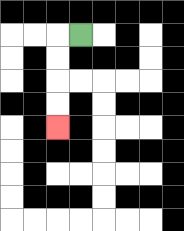{'start': '[3, 1]', 'end': '[2, 5]', 'path_directions': 'L,D,D,D,D', 'path_coordinates': '[[3, 1], [2, 1], [2, 2], [2, 3], [2, 4], [2, 5]]'}